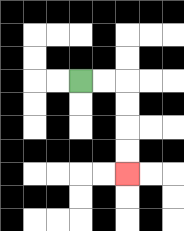{'start': '[3, 3]', 'end': '[5, 7]', 'path_directions': 'R,R,D,D,D,D', 'path_coordinates': '[[3, 3], [4, 3], [5, 3], [5, 4], [5, 5], [5, 6], [5, 7]]'}